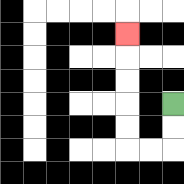{'start': '[7, 4]', 'end': '[5, 1]', 'path_directions': 'D,D,L,L,U,U,U,U,U', 'path_coordinates': '[[7, 4], [7, 5], [7, 6], [6, 6], [5, 6], [5, 5], [5, 4], [5, 3], [5, 2], [5, 1]]'}